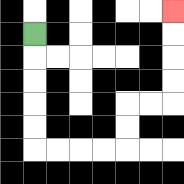{'start': '[1, 1]', 'end': '[7, 0]', 'path_directions': 'D,D,D,D,D,R,R,R,R,U,U,R,R,U,U,U,U', 'path_coordinates': '[[1, 1], [1, 2], [1, 3], [1, 4], [1, 5], [1, 6], [2, 6], [3, 6], [4, 6], [5, 6], [5, 5], [5, 4], [6, 4], [7, 4], [7, 3], [7, 2], [7, 1], [7, 0]]'}